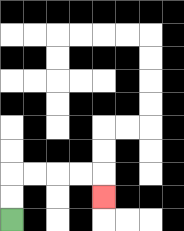{'start': '[0, 9]', 'end': '[4, 8]', 'path_directions': 'U,U,R,R,R,R,D', 'path_coordinates': '[[0, 9], [0, 8], [0, 7], [1, 7], [2, 7], [3, 7], [4, 7], [4, 8]]'}